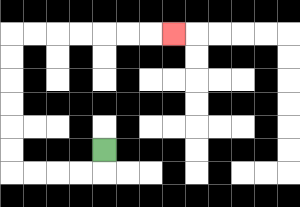{'start': '[4, 6]', 'end': '[7, 1]', 'path_directions': 'D,L,L,L,L,U,U,U,U,U,U,R,R,R,R,R,R,R', 'path_coordinates': '[[4, 6], [4, 7], [3, 7], [2, 7], [1, 7], [0, 7], [0, 6], [0, 5], [0, 4], [0, 3], [0, 2], [0, 1], [1, 1], [2, 1], [3, 1], [4, 1], [5, 1], [6, 1], [7, 1]]'}